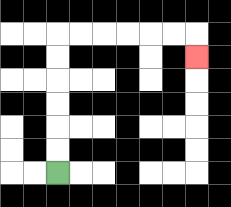{'start': '[2, 7]', 'end': '[8, 2]', 'path_directions': 'U,U,U,U,U,U,R,R,R,R,R,R,D', 'path_coordinates': '[[2, 7], [2, 6], [2, 5], [2, 4], [2, 3], [2, 2], [2, 1], [3, 1], [4, 1], [5, 1], [6, 1], [7, 1], [8, 1], [8, 2]]'}